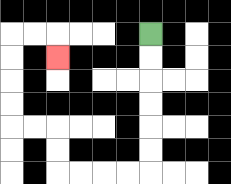{'start': '[6, 1]', 'end': '[2, 2]', 'path_directions': 'D,D,D,D,D,D,L,L,L,L,U,U,L,L,U,U,U,U,R,R,D', 'path_coordinates': '[[6, 1], [6, 2], [6, 3], [6, 4], [6, 5], [6, 6], [6, 7], [5, 7], [4, 7], [3, 7], [2, 7], [2, 6], [2, 5], [1, 5], [0, 5], [0, 4], [0, 3], [0, 2], [0, 1], [1, 1], [2, 1], [2, 2]]'}